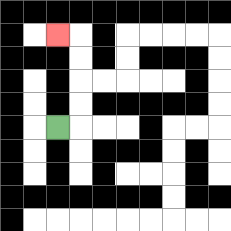{'start': '[2, 5]', 'end': '[2, 1]', 'path_directions': 'R,U,U,U,U,L', 'path_coordinates': '[[2, 5], [3, 5], [3, 4], [3, 3], [3, 2], [3, 1], [2, 1]]'}